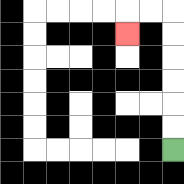{'start': '[7, 6]', 'end': '[5, 1]', 'path_directions': 'U,U,U,U,U,U,L,L,D', 'path_coordinates': '[[7, 6], [7, 5], [7, 4], [7, 3], [7, 2], [7, 1], [7, 0], [6, 0], [5, 0], [5, 1]]'}